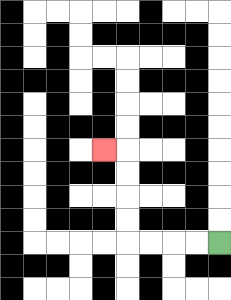{'start': '[9, 10]', 'end': '[4, 6]', 'path_directions': 'L,L,L,L,U,U,U,U,L', 'path_coordinates': '[[9, 10], [8, 10], [7, 10], [6, 10], [5, 10], [5, 9], [5, 8], [5, 7], [5, 6], [4, 6]]'}